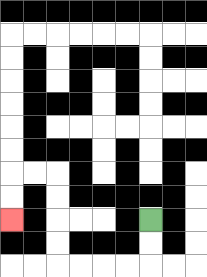{'start': '[6, 9]', 'end': '[0, 9]', 'path_directions': 'D,D,L,L,L,L,U,U,U,U,L,L,D,D', 'path_coordinates': '[[6, 9], [6, 10], [6, 11], [5, 11], [4, 11], [3, 11], [2, 11], [2, 10], [2, 9], [2, 8], [2, 7], [1, 7], [0, 7], [0, 8], [0, 9]]'}